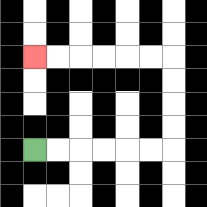{'start': '[1, 6]', 'end': '[1, 2]', 'path_directions': 'R,R,R,R,R,R,U,U,U,U,L,L,L,L,L,L', 'path_coordinates': '[[1, 6], [2, 6], [3, 6], [4, 6], [5, 6], [6, 6], [7, 6], [7, 5], [7, 4], [7, 3], [7, 2], [6, 2], [5, 2], [4, 2], [3, 2], [2, 2], [1, 2]]'}